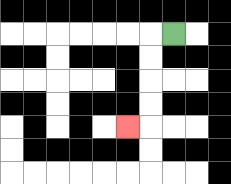{'start': '[7, 1]', 'end': '[5, 5]', 'path_directions': 'L,D,D,D,D,L', 'path_coordinates': '[[7, 1], [6, 1], [6, 2], [6, 3], [6, 4], [6, 5], [5, 5]]'}